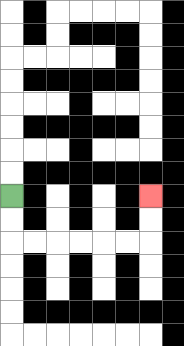{'start': '[0, 8]', 'end': '[6, 8]', 'path_directions': 'D,D,R,R,R,R,R,R,U,U', 'path_coordinates': '[[0, 8], [0, 9], [0, 10], [1, 10], [2, 10], [3, 10], [4, 10], [5, 10], [6, 10], [6, 9], [6, 8]]'}